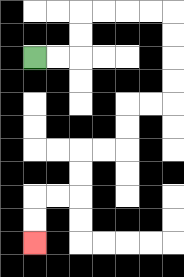{'start': '[1, 2]', 'end': '[1, 10]', 'path_directions': 'R,R,U,U,R,R,R,R,D,D,D,D,L,L,D,D,L,L,D,D,L,L,D,D', 'path_coordinates': '[[1, 2], [2, 2], [3, 2], [3, 1], [3, 0], [4, 0], [5, 0], [6, 0], [7, 0], [7, 1], [7, 2], [7, 3], [7, 4], [6, 4], [5, 4], [5, 5], [5, 6], [4, 6], [3, 6], [3, 7], [3, 8], [2, 8], [1, 8], [1, 9], [1, 10]]'}